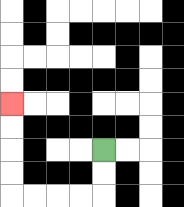{'start': '[4, 6]', 'end': '[0, 4]', 'path_directions': 'D,D,L,L,L,L,U,U,U,U', 'path_coordinates': '[[4, 6], [4, 7], [4, 8], [3, 8], [2, 8], [1, 8], [0, 8], [0, 7], [0, 6], [0, 5], [0, 4]]'}